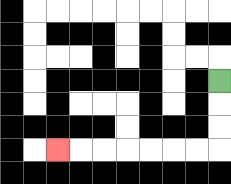{'start': '[9, 3]', 'end': '[2, 6]', 'path_directions': 'D,D,D,L,L,L,L,L,L,L', 'path_coordinates': '[[9, 3], [9, 4], [9, 5], [9, 6], [8, 6], [7, 6], [6, 6], [5, 6], [4, 6], [3, 6], [2, 6]]'}